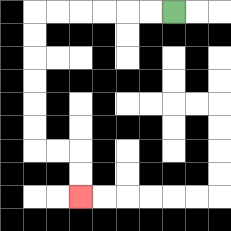{'start': '[7, 0]', 'end': '[3, 8]', 'path_directions': 'L,L,L,L,L,L,D,D,D,D,D,D,R,R,D,D', 'path_coordinates': '[[7, 0], [6, 0], [5, 0], [4, 0], [3, 0], [2, 0], [1, 0], [1, 1], [1, 2], [1, 3], [1, 4], [1, 5], [1, 6], [2, 6], [3, 6], [3, 7], [3, 8]]'}